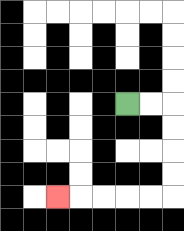{'start': '[5, 4]', 'end': '[2, 8]', 'path_directions': 'R,R,D,D,D,D,L,L,L,L,L', 'path_coordinates': '[[5, 4], [6, 4], [7, 4], [7, 5], [7, 6], [7, 7], [7, 8], [6, 8], [5, 8], [4, 8], [3, 8], [2, 8]]'}